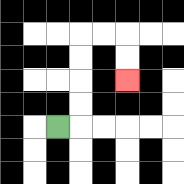{'start': '[2, 5]', 'end': '[5, 3]', 'path_directions': 'R,U,U,U,U,R,R,D,D', 'path_coordinates': '[[2, 5], [3, 5], [3, 4], [3, 3], [3, 2], [3, 1], [4, 1], [5, 1], [5, 2], [5, 3]]'}